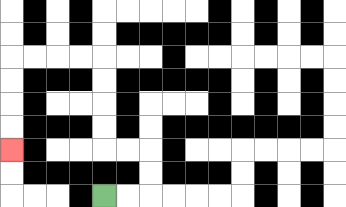{'start': '[4, 8]', 'end': '[0, 6]', 'path_directions': 'R,R,U,U,L,L,U,U,U,U,L,L,L,L,D,D,D,D', 'path_coordinates': '[[4, 8], [5, 8], [6, 8], [6, 7], [6, 6], [5, 6], [4, 6], [4, 5], [4, 4], [4, 3], [4, 2], [3, 2], [2, 2], [1, 2], [0, 2], [0, 3], [0, 4], [0, 5], [0, 6]]'}